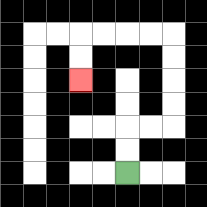{'start': '[5, 7]', 'end': '[3, 3]', 'path_directions': 'U,U,R,R,U,U,U,U,L,L,L,L,D,D', 'path_coordinates': '[[5, 7], [5, 6], [5, 5], [6, 5], [7, 5], [7, 4], [7, 3], [7, 2], [7, 1], [6, 1], [5, 1], [4, 1], [3, 1], [3, 2], [3, 3]]'}